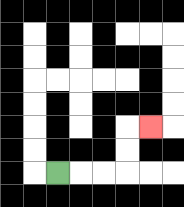{'start': '[2, 7]', 'end': '[6, 5]', 'path_directions': 'R,R,R,U,U,R', 'path_coordinates': '[[2, 7], [3, 7], [4, 7], [5, 7], [5, 6], [5, 5], [6, 5]]'}